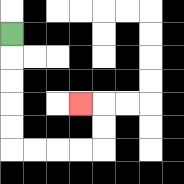{'start': '[0, 1]', 'end': '[3, 4]', 'path_directions': 'D,D,D,D,D,R,R,R,R,U,U,L', 'path_coordinates': '[[0, 1], [0, 2], [0, 3], [0, 4], [0, 5], [0, 6], [1, 6], [2, 6], [3, 6], [4, 6], [4, 5], [4, 4], [3, 4]]'}